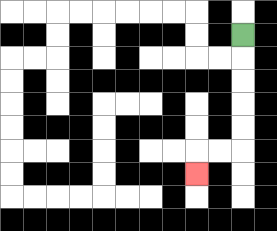{'start': '[10, 1]', 'end': '[8, 7]', 'path_directions': 'D,D,D,D,D,L,L,D', 'path_coordinates': '[[10, 1], [10, 2], [10, 3], [10, 4], [10, 5], [10, 6], [9, 6], [8, 6], [8, 7]]'}